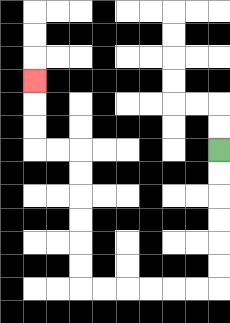{'start': '[9, 6]', 'end': '[1, 3]', 'path_directions': 'D,D,D,D,D,D,L,L,L,L,L,L,U,U,U,U,U,U,L,L,U,U,U', 'path_coordinates': '[[9, 6], [9, 7], [9, 8], [9, 9], [9, 10], [9, 11], [9, 12], [8, 12], [7, 12], [6, 12], [5, 12], [4, 12], [3, 12], [3, 11], [3, 10], [3, 9], [3, 8], [3, 7], [3, 6], [2, 6], [1, 6], [1, 5], [1, 4], [1, 3]]'}